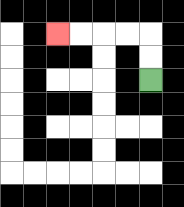{'start': '[6, 3]', 'end': '[2, 1]', 'path_directions': 'U,U,L,L,L,L', 'path_coordinates': '[[6, 3], [6, 2], [6, 1], [5, 1], [4, 1], [3, 1], [2, 1]]'}